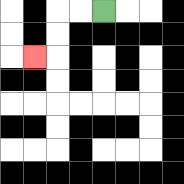{'start': '[4, 0]', 'end': '[1, 2]', 'path_directions': 'L,L,D,D,L', 'path_coordinates': '[[4, 0], [3, 0], [2, 0], [2, 1], [2, 2], [1, 2]]'}